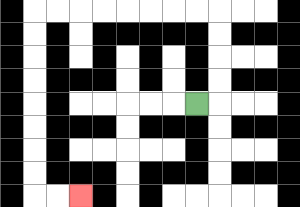{'start': '[8, 4]', 'end': '[3, 8]', 'path_directions': 'R,U,U,U,U,L,L,L,L,L,L,L,L,D,D,D,D,D,D,D,D,R,R', 'path_coordinates': '[[8, 4], [9, 4], [9, 3], [9, 2], [9, 1], [9, 0], [8, 0], [7, 0], [6, 0], [5, 0], [4, 0], [3, 0], [2, 0], [1, 0], [1, 1], [1, 2], [1, 3], [1, 4], [1, 5], [1, 6], [1, 7], [1, 8], [2, 8], [3, 8]]'}